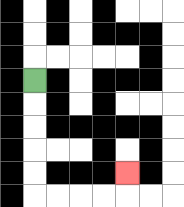{'start': '[1, 3]', 'end': '[5, 7]', 'path_directions': 'D,D,D,D,D,R,R,R,R,U', 'path_coordinates': '[[1, 3], [1, 4], [1, 5], [1, 6], [1, 7], [1, 8], [2, 8], [3, 8], [4, 8], [5, 8], [5, 7]]'}